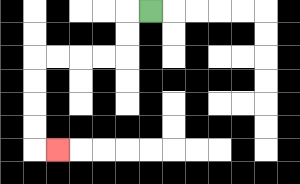{'start': '[6, 0]', 'end': '[2, 6]', 'path_directions': 'L,D,D,L,L,L,L,D,D,D,D,R', 'path_coordinates': '[[6, 0], [5, 0], [5, 1], [5, 2], [4, 2], [3, 2], [2, 2], [1, 2], [1, 3], [1, 4], [1, 5], [1, 6], [2, 6]]'}